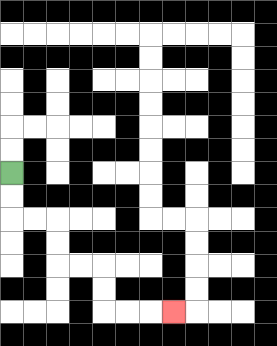{'start': '[0, 7]', 'end': '[7, 13]', 'path_directions': 'D,D,R,R,D,D,R,R,D,D,R,R,R', 'path_coordinates': '[[0, 7], [0, 8], [0, 9], [1, 9], [2, 9], [2, 10], [2, 11], [3, 11], [4, 11], [4, 12], [4, 13], [5, 13], [6, 13], [7, 13]]'}